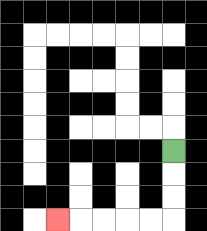{'start': '[7, 6]', 'end': '[2, 9]', 'path_directions': 'D,D,D,L,L,L,L,L', 'path_coordinates': '[[7, 6], [7, 7], [7, 8], [7, 9], [6, 9], [5, 9], [4, 9], [3, 9], [2, 9]]'}